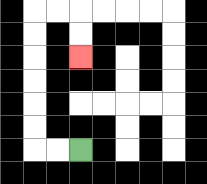{'start': '[3, 6]', 'end': '[3, 2]', 'path_directions': 'L,L,U,U,U,U,U,U,R,R,D,D', 'path_coordinates': '[[3, 6], [2, 6], [1, 6], [1, 5], [1, 4], [1, 3], [1, 2], [1, 1], [1, 0], [2, 0], [3, 0], [3, 1], [3, 2]]'}